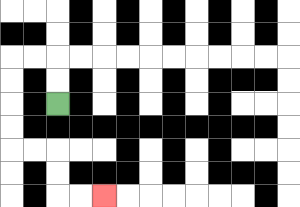{'start': '[2, 4]', 'end': '[4, 8]', 'path_directions': 'U,U,L,L,D,D,D,D,R,R,D,D,R,R', 'path_coordinates': '[[2, 4], [2, 3], [2, 2], [1, 2], [0, 2], [0, 3], [0, 4], [0, 5], [0, 6], [1, 6], [2, 6], [2, 7], [2, 8], [3, 8], [4, 8]]'}